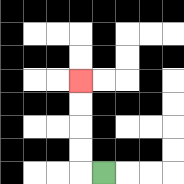{'start': '[4, 7]', 'end': '[3, 3]', 'path_directions': 'L,U,U,U,U', 'path_coordinates': '[[4, 7], [3, 7], [3, 6], [3, 5], [3, 4], [3, 3]]'}